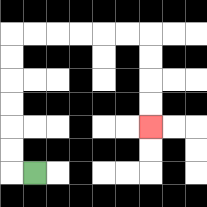{'start': '[1, 7]', 'end': '[6, 5]', 'path_directions': 'L,U,U,U,U,U,U,R,R,R,R,R,R,D,D,D,D', 'path_coordinates': '[[1, 7], [0, 7], [0, 6], [0, 5], [0, 4], [0, 3], [0, 2], [0, 1], [1, 1], [2, 1], [3, 1], [4, 1], [5, 1], [6, 1], [6, 2], [6, 3], [6, 4], [6, 5]]'}